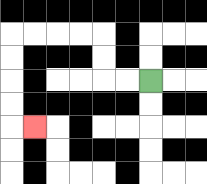{'start': '[6, 3]', 'end': '[1, 5]', 'path_directions': 'L,L,U,U,L,L,L,L,D,D,D,D,R', 'path_coordinates': '[[6, 3], [5, 3], [4, 3], [4, 2], [4, 1], [3, 1], [2, 1], [1, 1], [0, 1], [0, 2], [0, 3], [0, 4], [0, 5], [1, 5]]'}